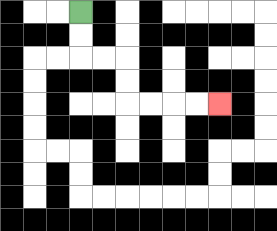{'start': '[3, 0]', 'end': '[9, 4]', 'path_directions': 'D,D,R,R,D,D,R,R,R,R', 'path_coordinates': '[[3, 0], [3, 1], [3, 2], [4, 2], [5, 2], [5, 3], [5, 4], [6, 4], [7, 4], [8, 4], [9, 4]]'}